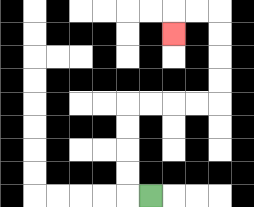{'start': '[6, 8]', 'end': '[7, 1]', 'path_directions': 'L,U,U,U,U,R,R,R,R,U,U,U,U,L,L,D', 'path_coordinates': '[[6, 8], [5, 8], [5, 7], [5, 6], [5, 5], [5, 4], [6, 4], [7, 4], [8, 4], [9, 4], [9, 3], [9, 2], [9, 1], [9, 0], [8, 0], [7, 0], [7, 1]]'}